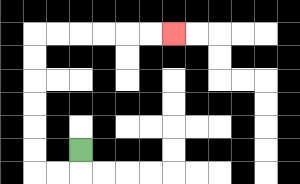{'start': '[3, 6]', 'end': '[7, 1]', 'path_directions': 'D,L,L,U,U,U,U,U,U,R,R,R,R,R,R', 'path_coordinates': '[[3, 6], [3, 7], [2, 7], [1, 7], [1, 6], [1, 5], [1, 4], [1, 3], [1, 2], [1, 1], [2, 1], [3, 1], [4, 1], [5, 1], [6, 1], [7, 1]]'}